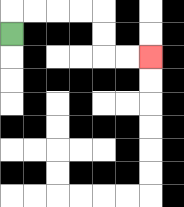{'start': '[0, 1]', 'end': '[6, 2]', 'path_directions': 'U,R,R,R,R,D,D,R,R', 'path_coordinates': '[[0, 1], [0, 0], [1, 0], [2, 0], [3, 0], [4, 0], [4, 1], [4, 2], [5, 2], [6, 2]]'}